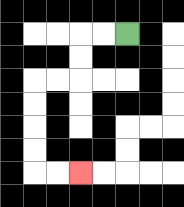{'start': '[5, 1]', 'end': '[3, 7]', 'path_directions': 'L,L,D,D,L,L,D,D,D,D,R,R', 'path_coordinates': '[[5, 1], [4, 1], [3, 1], [3, 2], [3, 3], [2, 3], [1, 3], [1, 4], [1, 5], [1, 6], [1, 7], [2, 7], [3, 7]]'}